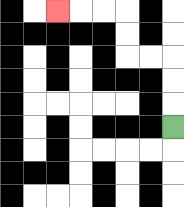{'start': '[7, 5]', 'end': '[2, 0]', 'path_directions': 'U,U,U,L,L,U,U,L,L,L', 'path_coordinates': '[[7, 5], [7, 4], [7, 3], [7, 2], [6, 2], [5, 2], [5, 1], [5, 0], [4, 0], [3, 0], [2, 0]]'}